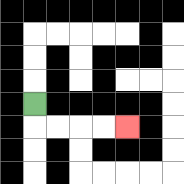{'start': '[1, 4]', 'end': '[5, 5]', 'path_directions': 'D,R,R,R,R', 'path_coordinates': '[[1, 4], [1, 5], [2, 5], [3, 5], [4, 5], [5, 5]]'}